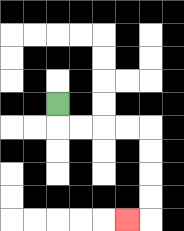{'start': '[2, 4]', 'end': '[5, 9]', 'path_directions': 'D,R,R,R,R,D,D,D,D,L', 'path_coordinates': '[[2, 4], [2, 5], [3, 5], [4, 5], [5, 5], [6, 5], [6, 6], [6, 7], [6, 8], [6, 9], [5, 9]]'}